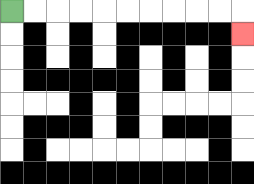{'start': '[0, 0]', 'end': '[10, 1]', 'path_directions': 'R,R,R,R,R,R,R,R,R,R,D', 'path_coordinates': '[[0, 0], [1, 0], [2, 0], [3, 0], [4, 0], [5, 0], [6, 0], [7, 0], [8, 0], [9, 0], [10, 0], [10, 1]]'}